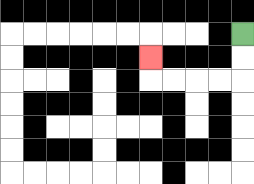{'start': '[10, 1]', 'end': '[6, 2]', 'path_directions': 'D,D,L,L,L,L,U', 'path_coordinates': '[[10, 1], [10, 2], [10, 3], [9, 3], [8, 3], [7, 3], [6, 3], [6, 2]]'}